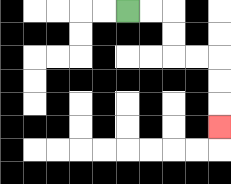{'start': '[5, 0]', 'end': '[9, 5]', 'path_directions': 'R,R,D,D,R,R,D,D,D', 'path_coordinates': '[[5, 0], [6, 0], [7, 0], [7, 1], [7, 2], [8, 2], [9, 2], [9, 3], [9, 4], [9, 5]]'}